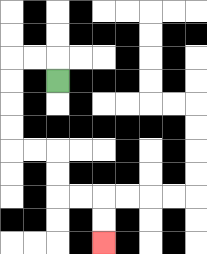{'start': '[2, 3]', 'end': '[4, 10]', 'path_directions': 'U,L,L,D,D,D,D,R,R,D,D,R,R,D,D', 'path_coordinates': '[[2, 3], [2, 2], [1, 2], [0, 2], [0, 3], [0, 4], [0, 5], [0, 6], [1, 6], [2, 6], [2, 7], [2, 8], [3, 8], [4, 8], [4, 9], [4, 10]]'}